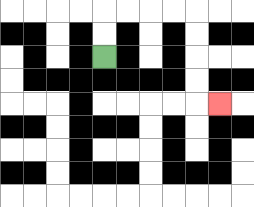{'start': '[4, 2]', 'end': '[9, 4]', 'path_directions': 'U,U,R,R,R,R,D,D,D,D,R', 'path_coordinates': '[[4, 2], [4, 1], [4, 0], [5, 0], [6, 0], [7, 0], [8, 0], [8, 1], [8, 2], [8, 3], [8, 4], [9, 4]]'}